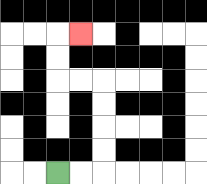{'start': '[2, 7]', 'end': '[3, 1]', 'path_directions': 'R,R,U,U,U,U,L,L,U,U,R', 'path_coordinates': '[[2, 7], [3, 7], [4, 7], [4, 6], [4, 5], [4, 4], [4, 3], [3, 3], [2, 3], [2, 2], [2, 1], [3, 1]]'}